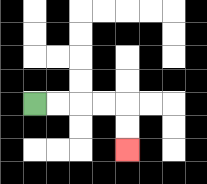{'start': '[1, 4]', 'end': '[5, 6]', 'path_directions': 'R,R,R,R,D,D', 'path_coordinates': '[[1, 4], [2, 4], [3, 4], [4, 4], [5, 4], [5, 5], [5, 6]]'}